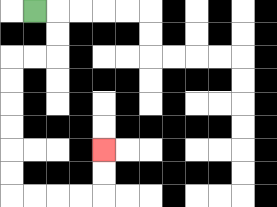{'start': '[1, 0]', 'end': '[4, 6]', 'path_directions': 'R,D,D,L,L,D,D,D,D,D,D,R,R,R,R,U,U', 'path_coordinates': '[[1, 0], [2, 0], [2, 1], [2, 2], [1, 2], [0, 2], [0, 3], [0, 4], [0, 5], [0, 6], [0, 7], [0, 8], [1, 8], [2, 8], [3, 8], [4, 8], [4, 7], [4, 6]]'}